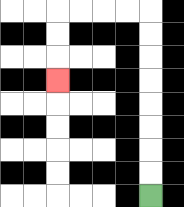{'start': '[6, 8]', 'end': '[2, 3]', 'path_directions': 'U,U,U,U,U,U,U,U,L,L,L,L,D,D,D', 'path_coordinates': '[[6, 8], [6, 7], [6, 6], [6, 5], [6, 4], [6, 3], [6, 2], [6, 1], [6, 0], [5, 0], [4, 0], [3, 0], [2, 0], [2, 1], [2, 2], [2, 3]]'}